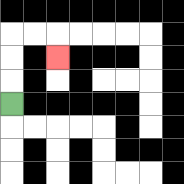{'start': '[0, 4]', 'end': '[2, 2]', 'path_directions': 'U,U,U,R,R,D', 'path_coordinates': '[[0, 4], [0, 3], [0, 2], [0, 1], [1, 1], [2, 1], [2, 2]]'}